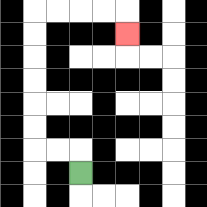{'start': '[3, 7]', 'end': '[5, 1]', 'path_directions': 'U,L,L,U,U,U,U,U,U,R,R,R,R,D', 'path_coordinates': '[[3, 7], [3, 6], [2, 6], [1, 6], [1, 5], [1, 4], [1, 3], [1, 2], [1, 1], [1, 0], [2, 0], [3, 0], [4, 0], [5, 0], [5, 1]]'}